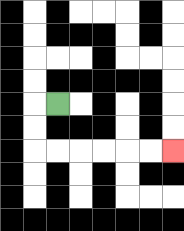{'start': '[2, 4]', 'end': '[7, 6]', 'path_directions': 'L,D,D,R,R,R,R,R,R', 'path_coordinates': '[[2, 4], [1, 4], [1, 5], [1, 6], [2, 6], [3, 6], [4, 6], [5, 6], [6, 6], [7, 6]]'}